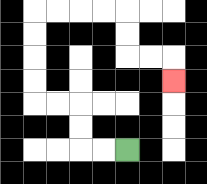{'start': '[5, 6]', 'end': '[7, 3]', 'path_directions': 'L,L,U,U,L,L,U,U,U,U,R,R,R,R,D,D,R,R,D', 'path_coordinates': '[[5, 6], [4, 6], [3, 6], [3, 5], [3, 4], [2, 4], [1, 4], [1, 3], [1, 2], [1, 1], [1, 0], [2, 0], [3, 0], [4, 0], [5, 0], [5, 1], [5, 2], [6, 2], [7, 2], [7, 3]]'}